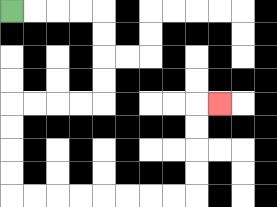{'start': '[0, 0]', 'end': '[9, 4]', 'path_directions': 'R,R,R,R,D,D,D,D,L,L,L,L,D,D,D,D,R,R,R,R,R,R,R,R,U,U,U,U,R', 'path_coordinates': '[[0, 0], [1, 0], [2, 0], [3, 0], [4, 0], [4, 1], [4, 2], [4, 3], [4, 4], [3, 4], [2, 4], [1, 4], [0, 4], [0, 5], [0, 6], [0, 7], [0, 8], [1, 8], [2, 8], [3, 8], [4, 8], [5, 8], [6, 8], [7, 8], [8, 8], [8, 7], [8, 6], [8, 5], [8, 4], [9, 4]]'}